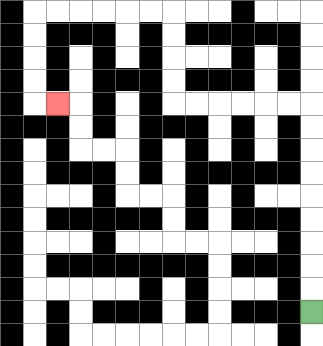{'start': '[13, 13]', 'end': '[2, 4]', 'path_directions': 'U,U,U,U,U,U,U,U,U,L,L,L,L,L,L,U,U,U,U,L,L,L,L,L,L,D,D,D,D,R', 'path_coordinates': '[[13, 13], [13, 12], [13, 11], [13, 10], [13, 9], [13, 8], [13, 7], [13, 6], [13, 5], [13, 4], [12, 4], [11, 4], [10, 4], [9, 4], [8, 4], [7, 4], [7, 3], [7, 2], [7, 1], [7, 0], [6, 0], [5, 0], [4, 0], [3, 0], [2, 0], [1, 0], [1, 1], [1, 2], [1, 3], [1, 4], [2, 4]]'}